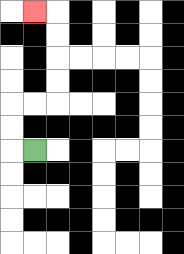{'start': '[1, 6]', 'end': '[1, 0]', 'path_directions': 'L,U,U,R,R,U,U,U,U,L', 'path_coordinates': '[[1, 6], [0, 6], [0, 5], [0, 4], [1, 4], [2, 4], [2, 3], [2, 2], [2, 1], [2, 0], [1, 0]]'}